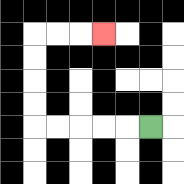{'start': '[6, 5]', 'end': '[4, 1]', 'path_directions': 'L,L,L,L,L,U,U,U,U,R,R,R', 'path_coordinates': '[[6, 5], [5, 5], [4, 5], [3, 5], [2, 5], [1, 5], [1, 4], [1, 3], [1, 2], [1, 1], [2, 1], [3, 1], [4, 1]]'}